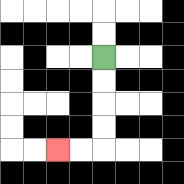{'start': '[4, 2]', 'end': '[2, 6]', 'path_directions': 'D,D,D,D,L,L', 'path_coordinates': '[[4, 2], [4, 3], [4, 4], [4, 5], [4, 6], [3, 6], [2, 6]]'}